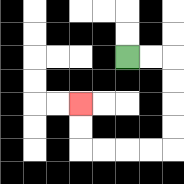{'start': '[5, 2]', 'end': '[3, 4]', 'path_directions': 'R,R,D,D,D,D,L,L,L,L,U,U', 'path_coordinates': '[[5, 2], [6, 2], [7, 2], [7, 3], [7, 4], [7, 5], [7, 6], [6, 6], [5, 6], [4, 6], [3, 6], [3, 5], [3, 4]]'}